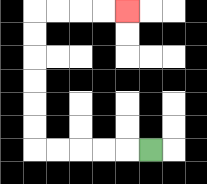{'start': '[6, 6]', 'end': '[5, 0]', 'path_directions': 'L,L,L,L,L,U,U,U,U,U,U,R,R,R,R', 'path_coordinates': '[[6, 6], [5, 6], [4, 6], [3, 6], [2, 6], [1, 6], [1, 5], [1, 4], [1, 3], [1, 2], [1, 1], [1, 0], [2, 0], [3, 0], [4, 0], [5, 0]]'}